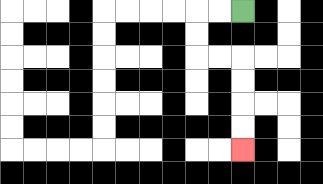{'start': '[10, 0]', 'end': '[10, 6]', 'path_directions': 'L,L,D,D,R,R,D,D,D,D', 'path_coordinates': '[[10, 0], [9, 0], [8, 0], [8, 1], [8, 2], [9, 2], [10, 2], [10, 3], [10, 4], [10, 5], [10, 6]]'}